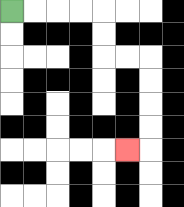{'start': '[0, 0]', 'end': '[5, 6]', 'path_directions': 'R,R,R,R,D,D,R,R,D,D,D,D,L', 'path_coordinates': '[[0, 0], [1, 0], [2, 0], [3, 0], [4, 0], [4, 1], [4, 2], [5, 2], [6, 2], [6, 3], [6, 4], [6, 5], [6, 6], [5, 6]]'}